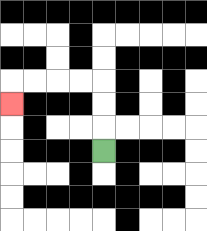{'start': '[4, 6]', 'end': '[0, 4]', 'path_directions': 'U,U,U,L,L,L,L,D', 'path_coordinates': '[[4, 6], [4, 5], [4, 4], [4, 3], [3, 3], [2, 3], [1, 3], [0, 3], [0, 4]]'}